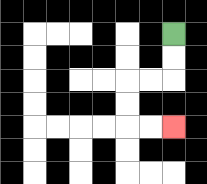{'start': '[7, 1]', 'end': '[7, 5]', 'path_directions': 'D,D,L,L,D,D,R,R', 'path_coordinates': '[[7, 1], [7, 2], [7, 3], [6, 3], [5, 3], [5, 4], [5, 5], [6, 5], [7, 5]]'}